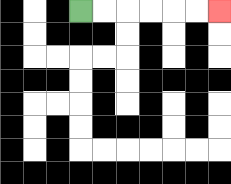{'start': '[3, 0]', 'end': '[9, 0]', 'path_directions': 'R,R,R,R,R,R', 'path_coordinates': '[[3, 0], [4, 0], [5, 0], [6, 0], [7, 0], [8, 0], [9, 0]]'}